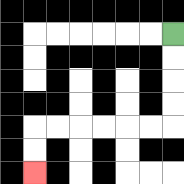{'start': '[7, 1]', 'end': '[1, 7]', 'path_directions': 'D,D,D,D,L,L,L,L,L,L,D,D', 'path_coordinates': '[[7, 1], [7, 2], [7, 3], [7, 4], [7, 5], [6, 5], [5, 5], [4, 5], [3, 5], [2, 5], [1, 5], [1, 6], [1, 7]]'}